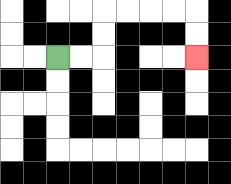{'start': '[2, 2]', 'end': '[8, 2]', 'path_directions': 'R,R,U,U,R,R,R,R,D,D', 'path_coordinates': '[[2, 2], [3, 2], [4, 2], [4, 1], [4, 0], [5, 0], [6, 0], [7, 0], [8, 0], [8, 1], [8, 2]]'}